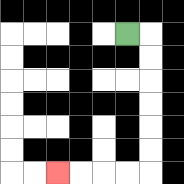{'start': '[5, 1]', 'end': '[2, 7]', 'path_directions': 'R,D,D,D,D,D,D,L,L,L,L', 'path_coordinates': '[[5, 1], [6, 1], [6, 2], [6, 3], [6, 4], [6, 5], [6, 6], [6, 7], [5, 7], [4, 7], [3, 7], [2, 7]]'}